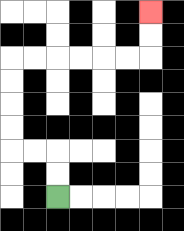{'start': '[2, 8]', 'end': '[6, 0]', 'path_directions': 'U,U,L,L,U,U,U,U,R,R,R,R,R,R,U,U', 'path_coordinates': '[[2, 8], [2, 7], [2, 6], [1, 6], [0, 6], [0, 5], [0, 4], [0, 3], [0, 2], [1, 2], [2, 2], [3, 2], [4, 2], [5, 2], [6, 2], [6, 1], [6, 0]]'}